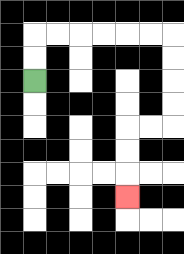{'start': '[1, 3]', 'end': '[5, 8]', 'path_directions': 'U,U,R,R,R,R,R,R,D,D,D,D,L,L,D,D,D', 'path_coordinates': '[[1, 3], [1, 2], [1, 1], [2, 1], [3, 1], [4, 1], [5, 1], [6, 1], [7, 1], [7, 2], [7, 3], [7, 4], [7, 5], [6, 5], [5, 5], [5, 6], [5, 7], [5, 8]]'}